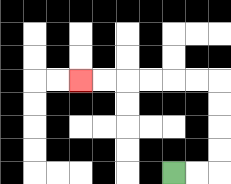{'start': '[7, 7]', 'end': '[3, 3]', 'path_directions': 'R,R,U,U,U,U,L,L,L,L,L,L', 'path_coordinates': '[[7, 7], [8, 7], [9, 7], [9, 6], [9, 5], [9, 4], [9, 3], [8, 3], [7, 3], [6, 3], [5, 3], [4, 3], [3, 3]]'}